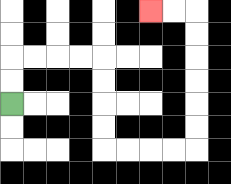{'start': '[0, 4]', 'end': '[6, 0]', 'path_directions': 'U,U,R,R,R,R,D,D,D,D,R,R,R,R,U,U,U,U,U,U,L,L', 'path_coordinates': '[[0, 4], [0, 3], [0, 2], [1, 2], [2, 2], [3, 2], [4, 2], [4, 3], [4, 4], [4, 5], [4, 6], [5, 6], [6, 6], [7, 6], [8, 6], [8, 5], [8, 4], [8, 3], [8, 2], [8, 1], [8, 0], [7, 0], [6, 0]]'}